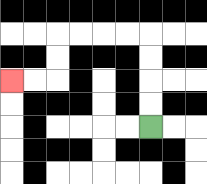{'start': '[6, 5]', 'end': '[0, 3]', 'path_directions': 'U,U,U,U,L,L,L,L,D,D,L,L', 'path_coordinates': '[[6, 5], [6, 4], [6, 3], [6, 2], [6, 1], [5, 1], [4, 1], [3, 1], [2, 1], [2, 2], [2, 3], [1, 3], [0, 3]]'}